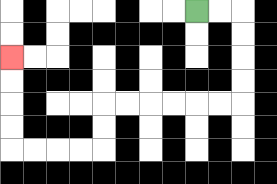{'start': '[8, 0]', 'end': '[0, 2]', 'path_directions': 'R,R,D,D,D,D,L,L,L,L,L,L,D,D,L,L,L,L,U,U,U,U', 'path_coordinates': '[[8, 0], [9, 0], [10, 0], [10, 1], [10, 2], [10, 3], [10, 4], [9, 4], [8, 4], [7, 4], [6, 4], [5, 4], [4, 4], [4, 5], [4, 6], [3, 6], [2, 6], [1, 6], [0, 6], [0, 5], [0, 4], [0, 3], [0, 2]]'}